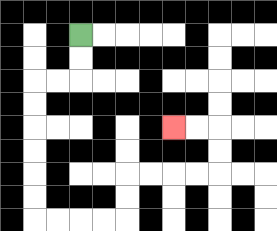{'start': '[3, 1]', 'end': '[7, 5]', 'path_directions': 'D,D,L,L,D,D,D,D,D,D,R,R,R,R,U,U,R,R,R,R,U,U,L,L', 'path_coordinates': '[[3, 1], [3, 2], [3, 3], [2, 3], [1, 3], [1, 4], [1, 5], [1, 6], [1, 7], [1, 8], [1, 9], [2, 9], [3, 9], [4, 9], [5, 9], [5, 8], [5, 7], [6, 7], [7, 7], [8, 7], [9, 7], [9, 6], [9, 5], [8, 5], [7, 5]]'}